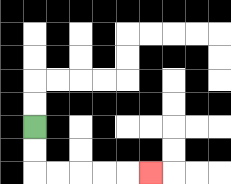{'start': '[1, 5]', 'end': '[6, 7]', 'path_directions': 'D,D,R,R,R,R,R', 'path_coordinates': '[[1, 5], [1, 6], [1, 7], [2, 7], [3, 7], [4, 7], [5, 7], [6, 7]]'}